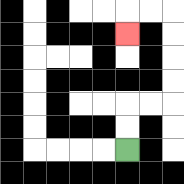{'start': '[5, 6]', 'end': '[5, 1]', 'path_directions': 'U,U,R,R,U,U,U,U,L,L,D', 'path_coordinates': '[[5, 6], [5, 5], [5, 4], [6, 4], [7, 4], [7, 3], [7, 2], [7, 1], [7, 0], [6, 0], [5, 0], [5, 1]]'}